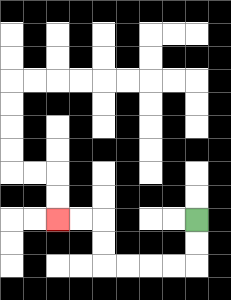{'start': '[8, 9]', 'end': '[2, 9]', 'path_directions': 'D,D,L,L,L,L,U,U,L,L', 'path_coordinates': '[[8, 9], [8, 10], [8, 11], [7, 11], [6, 11], [5, 11], [4, 11], [4, 10], [4, 9], [3, 9], [2, 9]]'}